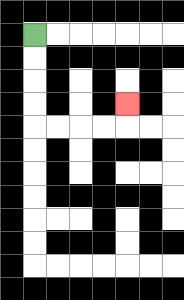{'start': '[1, 1]', 'end': '[5, 4]', 'path_directions': 'D,D,D,D,R,R,R,R,U', 'path_coordinates': '[[1, 1], [1, 2], [1, 3], [1, 4], [1, 5], [2, 5], [3, 5], [4, 5], [5, 5], [5, 4]]'}